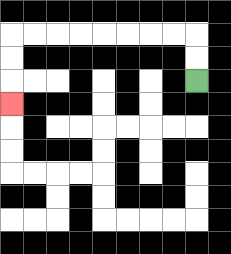{'start': '[8, 3]', 'end': '[0, 4]', 'path_directions': 'U,U,L,L,L,L,L,L,L,L,D,D,D', 'path_coordinates': '[[8, 3], [8, 2], [8, 1], [7, 1], [6, 1], [5, 1], [4, 1], [3, 1], [2, 1], [1, 1], [0, 1], [0, 2], [0, 3], [0, 4]]'}